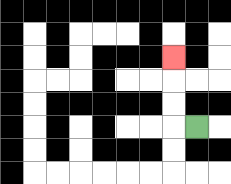{'start': '[8, 5]', 'end': '[7, 2]', 'path_directions': 'L,U,U,U', 'path_coordinates': '[[8, 5], [7, 5], [7, 4], [7, 3], [7, 2]]'}